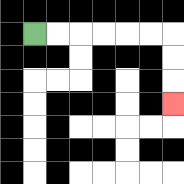{'start': '[1, 1]', 'end': '[7, 4]', 'path_directions': 'R,R,R,R,R,R,D,D,D', 'path_coordinates': '[[1, 1], [2, 1], [3, 1], [4, 1], [5, 1], [6, 1], [7, 1], [7, 2], [7, 3], [7, 4]]'}